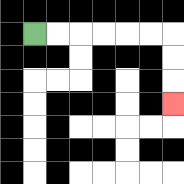{'start': '[1, 1]', 'end': '[7, 4]', 'path_directions': 'R,R,R,R,R,R,D,D,D', 'path_coordinates': '[[1, 1], [2, 1], [3, 1], [4, 1], [5, 1], [6, 1], [7, 1], [7, 2], [7, 3], [7, 4]]'}